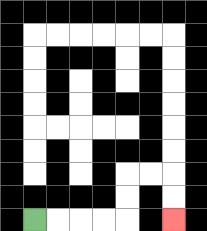{'start': '[1, 9]', 'end': '[7, 9]', 'path_directions': 'R,R,R,R,U,U,R,R,D,D', 'path_coordinates': '[[1, 9], [2, 9], [3, 9], [4, 9], [5, 9], [5, 8], [5, 7], [6, 7], [7, 7], [7, 8], [7, 9]]'}